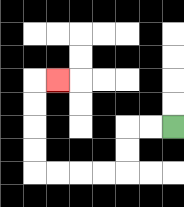{'start': '[7, 5]', 'end': '[2, 3]', 'path_directions': 'L,L,D,D,L,L,L,L,U,U,U,U,R', 'path_coordinates': '[[7, 5], [6, 5], [5, 5], [5, 6], [5, 7], [4, 7], [3, 7], [2, 7], [1, 7], [1, 6], [1, 5], [1, 4], [1, 3], [2, 3]]'}